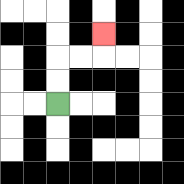{'start': '[2, 4]', 'end': '[4, 1]', 'path_directions': 'U,U,R,R,U', 'path_coordinates': '[[2, 4], [2, 3], [2, 2], [3, 2], [4, 2], [4, 1]]'}